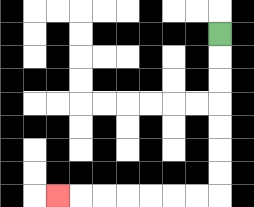{'start': '[9, 1]', 'end': '[2, 8]', 'path_directions': 'D,D,D,D,D,D,D,L,L,L,L,L,L,L', 'path_coordinates': '[[9, 1], [9, 2], [9, 3], [9, 4], [9, 5], [9, 6], [9, 7], [9, 8], [8, 8], [7, 8], [6, 8], [5, 8], [4, 8], [3, 8], [2, 8]]'}